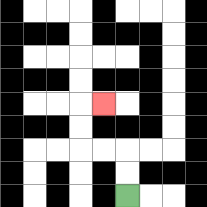{'start': '[5, 8]', 'end': '[4, 4]', 'path_directions': 'U,U,L,L,U,U,R', 'path_coordinates': '[[5, 8], [5, 7], [5, 6], [4, 6], [3, 6], [3, 5], [3, 4], [4, 4]]'}